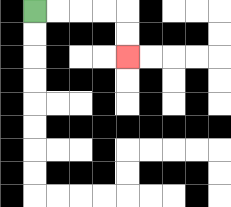{'start': '[1, 0]', 'end': '[5, 2]', 'path_directions': 'R,R,R,R,D,D', 'path_coordinates': '[[1, 0], [2, 0], [3, 0], [4, 0], [5, 0], [5, 1], [5, 2]]'}